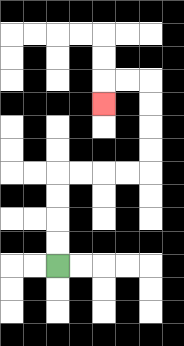{'start': '[2, 11]', 'end': '[4, 4]', 'path_directions': 'U,U,U,U,R,R,R,R,U,U,U,U,L,L,D', 'path_coordinates': '[[2, 11], [2, 10], [2, 9], [2, 8], [2, 7], [3, 7], [4, 7], [5, 7], [6, 7], [6, 6], [6, 5], [6, 4], [6, 3], [5, 3], [4, 3], [4, 4]]'}